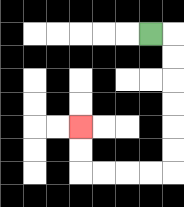{'start': '[6, 1]', 'end': '[3, 5]', 'path_directions': 'R,D,D,D,D,D,D,L,L,L,L,U,U', 'path_coordinates': '[[6, 1], [7, 1], [7, 2], [7, 3], [7, 4], [7, 5], [7, 6], [7, 7], [6, 7], [5, 7], [4, 7], [3, 7], [3, 6], [3, 5]]'}